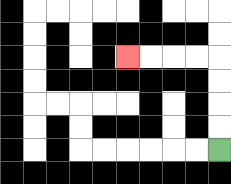{'start': '[9, 6]', 'end': '[5, 2]', 'path_directions': 'U,U,U,U,L,L,L,L', 'path_coordinates': '[[9, 6], [9, 5], [9, 4], [9, 3], [9, 2], [8, 2], [7, 2], [6, 2], [5, 2]]'}